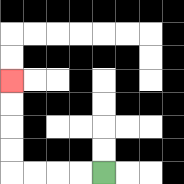{'start': '[4, 7]', 'end': '[0, 3]', 'path_directions': 'L,L,L,L,U,U,U,U', 'path_coordinates': '[[4, 7], [3, 7], [2, 7], [1, 7], [0, 7], [0, 6], [0, 5], [0, 4], [0, 3]]'}